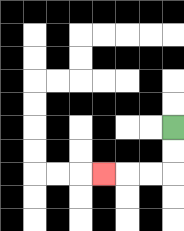{'start': '[7, 5]', 'end': '[4, 7]', 'path_directions': 'D,D,L,L,L', 'path_coordinates': '[[7, 5], [7, 6], [7, 7], [6, 7], [5, 7], [4, 7]]'}